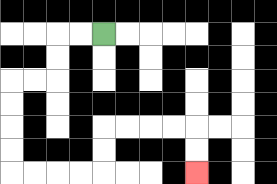{'start': '[4, 1]', 'end': '[8, 7]', 'path_directions': 'L,L,D,D,L,L,D,D,D,D,R,R,R,R,U,U,R,R,R,R,D,D', 'path_coordinates': '[[4, 1], [3, 1], [2, 1], [2, 2], [2, 3], [1, 3], [0, 3], [0, 4], [0, 5], [0, 6], [0, 7], [1, 7], [2, 7], [3, 7], [4, 7], [4, 6], [4, 5], [5, 5], [6, 5], [7, 5], [8, 5], [8, 6], [8, 7]]'}